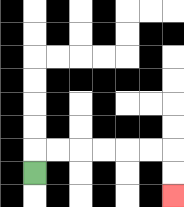{'start': '[1, 7]', 'end': '[7, 8]', 'path_directions': 'U,R,R,R,R,R,R,D,D', 'path_coordinates': '[[1, 7], [1, 6], [2, 6], [3, 6], [4, 6], [5, 6], [6, 6], [7, 6], [7, 7], [7, 8]]'}